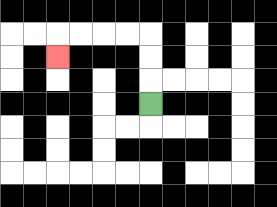{'start': '[6, 4]', 'end': '[2, 2]', 'path_directions': 'U,U,U,L,L,L,L,D', 'path_coordinates': '[[6, 4], [6, 3], [6, 2], [6, 1], [5, 1], [4, 1], [3, 1], [2, 1], [2, 2]]'}